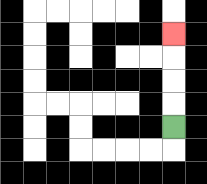{'start': '[7, 5]', 'end': '[7, 1]', 'path_directions': 'U,U,U,U', 'path_coordinates': '[[7, 5], [7, 4], [7, 3], [7, 2], [7, 1]]'}